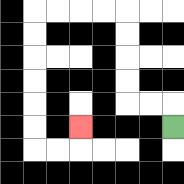{'start': '[7, 5]', 'end': '[3, 5]', 'path_directions': 'U,L,L,U,U,U,U,L,L,L,L,D,D,D,D,D,D,R,R,U', 'path_coordinates': '[[7, 5], [7, 4], [6, 4], [5, 4], [5, 3], [5, 2], [5, 1], [5, 0], [4, 0], [3, 0], [2, 0], [1, 0], [1, 1], [1, 2], [1, 3], [1, 4], [1, 5], [1, 6], [2, 6], [3, 6], [3, 5]]'}